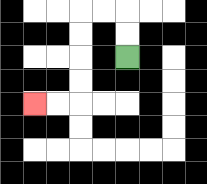{'start': '[5, 2]', 'end': '[1, 4]', 'path_directions': 'U,U,L,L,D,D,D,D,L,L', 'path_coordinates': '[[5, 2], [5, 1], [5, 0], [4, 0], [3, 0], [3, 1], [3, 2], [3, 3], [3, 4], [2, 4], [1, 4]]'}